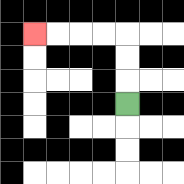{'start': '[5, 4]', 'end': '[1, 1]', 'path_directions': 'U,U,U,L,L,L,L', 'path_coordinates': '[[5, 4], [5, 3], [5, 2], [5, 1], [4, 1], [3, 1], [2, 1], [1, 1]]'}